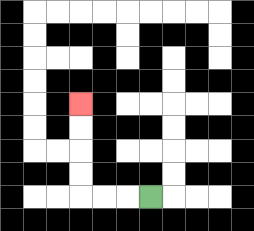{'start': '[6, 8]', 'end': '[3, 4]', 'path_directions': 'L,L,L,U,U,U,U', 'path_coordinates': '[[6, 8], [5, 8], [4, 8], [3, 8], [3, 7], [3, 6], [3, 5], [3, 4]]'}